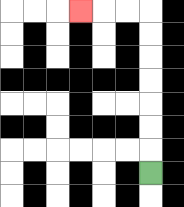{'start': '[6, 7]', 'end': '[3, 0]', 'path_directions': 'U,U,U,U,U,U,U,L,L,L', 'path_coordinates': '[[6, 7], [6, 6], [6, 5], [6, 4], [6, 3], [6, 2], [6, 1], [6, 0], [5, 0], [4, 0], [3, 0]]'}